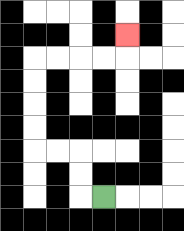{'start': '[4, 8]', 'end': '[5, 1]', 'path_directions': 'L,U,U,L,L,U,U,U,U,R,R,R,R,U', 'path_coordinates': '[[4, 8], [3, 8], [3, 7], [3, 6], [2, 6], [1, 6], [1, 5], [1, 4], [1, 3], [1, 2], [2, 2], [3, 2], [4, 2], [5, 2], [5, 1]]'}